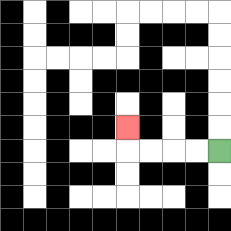{'start': '[9, 6]', 'end': '[5, 5]', 'path_directions': 'L,L,L,L,U', 'path_coordinates': '[[9, 6], [8, 6], [7, 6], [6, 6], [5, 6], [5, 5]]'}